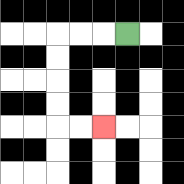{'start': '[5, 1]', 'end': '[4, 5]', 'path_directions': 'L,L,L,D,D,D,D,R,R', 'path_coordinates': '[[5, 1], [4, 1], [3, 1], [2, 1], [2, 2], [2, 3], [2, 4], [2, 5], [3, 5], [4, 5]]'}